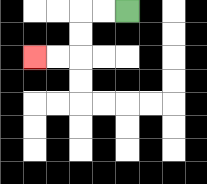{'start': '[5, 0]', 'end': '[1, 2]', 'path_directions': 'L,L,D,D,L,L', 'path_coordinates': '[[5, 0], [4, 0], [3, 0], [3, 1], [3, 2], [2, 2], [1, 2]]'}